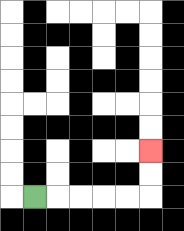{'start': '[1, 8]', 'end': '[6, 6]', 'path_directions': 'R,R,R,R,R,U,U', 'path_coordinates': '[[1, 8], [2, 8], [3, 8], [4, 8], [5, 8], [6, 8], [6, 7], [6, 6]]'}